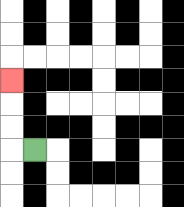{'start': '[1, 6]', 'end': '[0, 3]', 'path_directions': 'L,U,U,U', 'path_coordinates': '[[1, 6], [0, 6], [0, 5], [0, 4], [0, 3]]'}